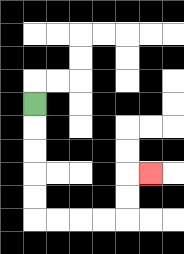{'start': '[1, 4]', 'end': '[6, 7]', 'path_directions': 'D,D,D,D,D,R,R,R,R,U,U,R', 'path_coordinates': '[[1, 4], [1, 5], [1, 6], [1, 7], [1, 8], [1, 9], [2, 9], [3, 9], [4, 9], [5, 9], [5, 8], [5, 7], [6, 7]]'}